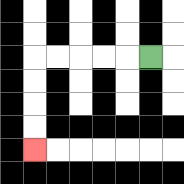{'start': '[6, 2]', 'end': '[1, 6]', 'path_directions': 'L,L,L,L,L,D,D,D,D', 'path_coordinates': '[[6, 2], [5, 2], [4, 2], [3, 2], [2, 2], [1, 2], [1, 3], [1, 4], [1, 5], [1, 6]]'}